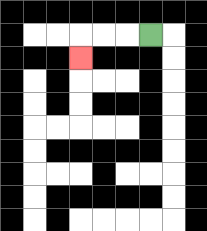{'start': '[6, 1]', 'end': '[3, 2]', 'path_directions': 'L,L,L,D', 'path_coordinates': '[[6, 1], [5, 1], [4, 1], [3, 1], [3, 2]]'}